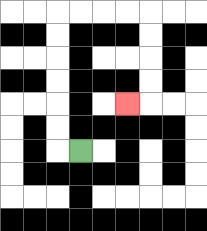{'start': '[3, 6]', 'end': '[5, 4]', 'path_directions': 'L,U,U,U,U,U,U,R,R,R,R,D,D,D,D,L', 'path_coordinates': '[[3, 6], [2, 6], [2, 5], [2, 4], [2, 3], [2, 2], [2, 1], [2, 0], [3, 0], [4, 0], [5, 0], [6, 0], [6, 1], [6, 2], [6, 3], [6, 4], [5, 4]]'}